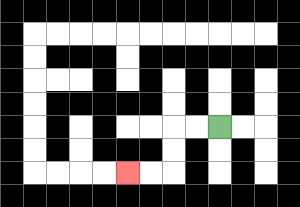{'start': '[9, 5]', 'end': '[5, 7]', 'path_directions': 'L,L,D,D,L,L', 'path_coordinates': '[[9, 5], [8, 5], [7, 5], [7, 6], [7, 7], [6, 7], [5, 7]]'}